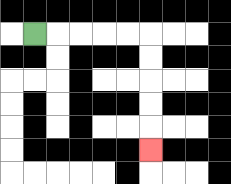{'start': '[1, 1]', 'end': '[6, 6]', 'path_directions': 'R,R,R,R,R,D,D,D,D,D', 'path_coordinates': '[[1, 1], [2, 1], [3, 1], [4, 1], [5, 1], [6, 1], [6, 2], [6, 3], [6, 4], [6, 5], [6, 6]]'}